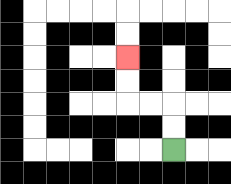{'start': '[7, 6]', 'end': '[5, 2]', 'path_directions': 'U,U,L,L,U,U', 'path_coordinates': '[[7, 6], [7, 5], [7, 4], [6, 4], [5, 4], [5, 3], [5, 2]]'}